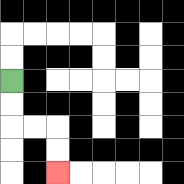{'start': '[0, 3]', 'end': '[2, 7]', 'path_directions': 'D,D,R,R,D,D', 'path_coordinates': '[[0, 3], [0, 4], [0, 5], [1, 5], [2, 5], [2, 6], [2, 7]]'}